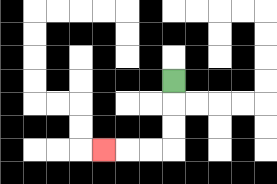{'start': '[7, 3]', 'end': '[4, 6]', 'path_directions': 'D,D,D,L,L,L', 'path_coordinates': '[[7, 3], [7, 4], [7, 5], [7, 6], [6, 6], [5, 6], [4, 6]]'}